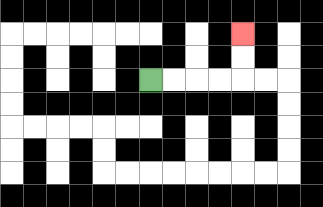{'start': '[6, 3]', 'end': '[10, 1]', 'path_directions': 'R,R,R,R,U,U', 'path_coordinates': '[[6, 3], [7, 3], [8, 3], [9, 3], [10, 3], [10, 2], [10, 1]]'}